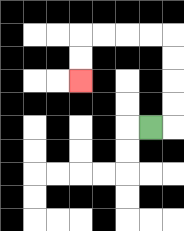{'start': '[6, 5]', 'end': '[3, 3]', 'path_directions': 'R,U,U,U,U,L,L,L,L,D,D', 'path_coordinates': '[[6, 5], [7, 5], [7, 4], [7, 3], [7, 2], [7, 1], [6, 1], [5, 1], [4, 1], [3, 1], [3, 2], [3, 3]]'}